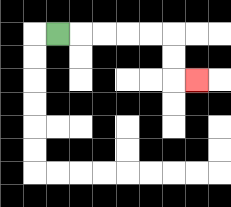{'start': '[2, 1]', 'end': '[8, 3]', 'path_directions': 'R,R,R,R,R,D,D,R', 'path_coordinates': '[[2, 1], [3, 1], [4, 1], [5, 1], [6, 1], [7, 1], [7, 2], [7, 3], [8, 3]]'}